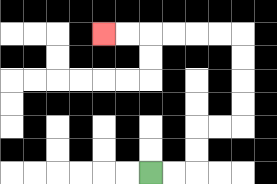{'start': '[6, 7]', 'end': '[4, 1]', 'path_directions': 'R,R,U,U,R,R,U,U,U,U,L,L,L,L,L,L', 'path_coordinates': '[[6, 7], [7, 7], [8, 7], [8, 6], [8, 5], [9, 5], [10, 5], [10, 4], [10, 3], [10, 2], [10, 1], [9, 1], [8, 1], [7, 1], [6, 1], [5, 1], [4, 1]]'}